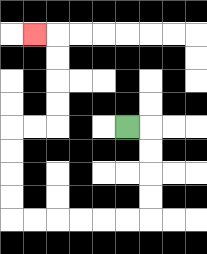{'start': '[5, 5]', 'end': '[1, 1]', 'path_directions': 'R,D,D,D,D,L,L,L,L,L,L,U,U,U,U,R,R,U,U,U,U,L', 'path_coordinates': '[[5, 5], [6, 5], [6, 6], [6, 7], [6, 8], [6, 9], [5, 9], [4, 9], [3, 9], [2, 9], [1, 9], [0, 9], [0, 8], [0, 7], [0, 6], [0, 5], [1, 5], [2, 5], [2, 4], [2, 3], [2, 2], [2, 1], [1, 1]]'}